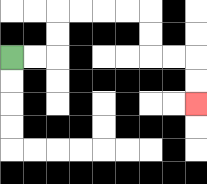{'start': '[0, 2]', 'end': '[8, 4]', 'path_directions': 'R,R,U,U,R,R,R,R,D,D,R,R,D,D', 'path_coordinates': '[[0, 2], [1, 2], [2, 2], [2, 1], [2, 0], [3, 0], [4, 0], [5, 0], [6, 0], [6, 1], [6, 2], [7, 2], [8, 2], [8, 3], [8, 4]]'}